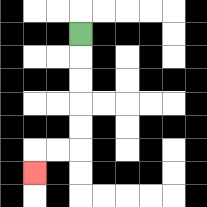{'start': '[3, 1]', 'end': '[1, 7]', 'path_directions': 'D,D,D,D,D,L,L,D', 'path_coordinates': '[[3, 1], [3, 2], [3, 3], [3, 4], [3, 5], [3, 6], [2, 6], [1, 6], [1, 7]]'}